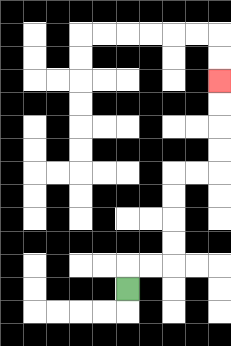{'start': '[5, 12]', 'end': '[9, 3]', 'path_directions': 'U,R,R,U,U,U,U,R,R,U,U,U,U', 'path_coordinates': '[[5, 12], [5, 11], [6, 11], [7, 11], [7, 10], [7, 9], [7, 8], [7, 7], [8, 7], [9, 7], [9, 6], [9, 5], [9, 4], [9, 3]]'}